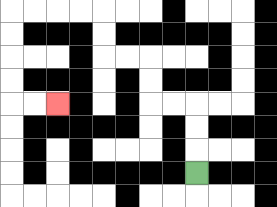{'start': '[8, 7]', 'end': '[2, 4]', 'path_directions': 'U,U,U,L,L,U,U,L,L,U,U,L,L,L,L,D,D,D,D,R,R', 'path_coordinates': '[[8, 7], [8, 6], [8, 5], [8, 4], [7, 4], [6, 4], [6, 3], [6, 2], [5, 2], [4, 2], [4, 1], [4, 0], [3, 0], [2, 0], [1, 0], [0, 0], [0, 1], [0, 2], [0, 3], [0, 4], [1, 4], [2, 4]]'}